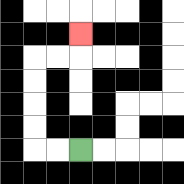{'start': '[3, 6]', 'end': '[3, 1]', 'path_directions': 'L,L,U,U,U,U,R,R,U', 'path_coordinates': '[[3, 6], [2, 6], [1, 6], [1, 5], [1, 4], [1, 3], [1, 2], [2, 2], [3, 2], [3, 1]]'}